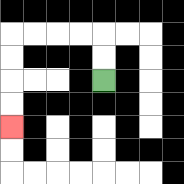{'start': '[4, 3]', 'end': '[0, 5]', 'path_directions': 'U,U,L,L,L,L,D,D,D,D', 'path_coordinates': '[[4, 3], [4, 2], [4, 1], [3, 1], [2, 1], [1, 1], [0, 1], [0, 2], [0, 3], [0, 4], [0, 5]]'}